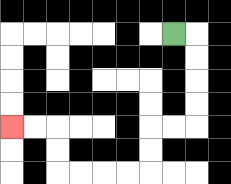{'start': '[7, 1]', 'end': '[0, 5]', 'path_directions': 'R,D,D,D,D,L,L,D,D,L,L,L,L,U,U,L,L', 'path_coordinates': '[[7, 1], [8, 1], [8, 2], [8, 3], [8, 4], [8, 5], [7, 5], [6, 5], [6, 6], [6, 7], [5, 7], [4, 7], [3, 7], [2, 7], [2, 6], [2, 5], [1, 5], [0, 5]]'}